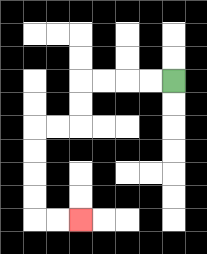{'start': '[7, 3]', 'end': '[3, 9]', 'path_directions': 'L,L,L,L,D,D,L,L,D,D,D,D,R,R', 'path_coordinates': '[[7, 3], [6, 3], [5, 3], [4, 3], [3, 3], [3, 4], [3, 5], [2, 5], [1, 5], [1, 6], [1, 7], [1, 8], [1, 9], [2, 9], [3, 9]]'}